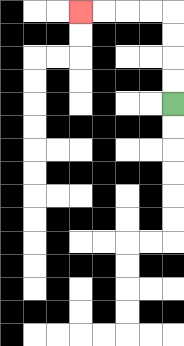{'start': '[7, 4]', 'end': '[3, 0]', 'path_directions': 'U,U,U,U,L,L,L,L', 'path_coordinates': '[[7, 4], [7, 3], [7, 2], [7, 1], [7, 0], [6, 0], [5, 0], [4, 0], [3, 0]]'}